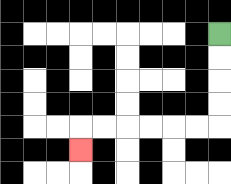{'start': '[9, 1]', 'end': '[3, 6]', 'path_directions': 'D,D,D,D,L,L,L,L,L,L,D', 'path_coordinates': '[[9, 1], [9, 2], [9, 3], [9, 4], [9, 5], [8, 5], [7, 5], [6, 5], [5, 5], [4, 5], [3, 5], [3, 6]]'}